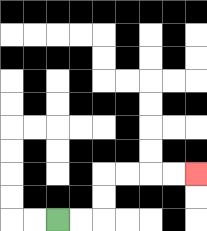{'start': '[2, 9]', 'end': '[8, 7]', 'path_directions': 'R,R,U,U,R,R,R,R', 'path_coordinates': '[[2, 9], [3, 9], [4, 9], [4, 8], [4, 7], [5, 7], [6, 7], [7, 7], [8, 7]]'}